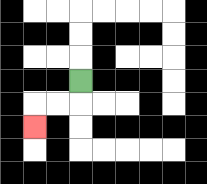{'start': '[3, 3]', 'end': '[1, 5]', 'path_directions': 'D,L,L,D', 'path_coordinates': '[[3, 3], [3, 4], [2, 4], [1, 4], [1, 5]]'}